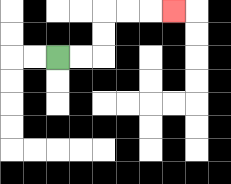{'start': '[2, 2]', 'end': '[7, 0]', 'path_directions': 'R,R,U,U,R,R,R', 'path_coordinates': '[[2, 2], [3, 2], [4, 2], [4, 1], [4, 0], [5, 0], [6, 0], [7, 0]]'}